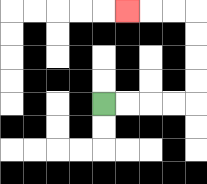{'start': '[4, 4]', 'end': '[5, 0]', 'path_directions': 'R,R,R,R,U,U,U,U,L,L,L', 'path_coordinates': '[[4, 4], [5, 4], [6, 4], [7, 4], [8, 4], [8, 3], [8, 2], [8, 1], [8, 0], [7, 0], [6, 0], [5, 0]]'}